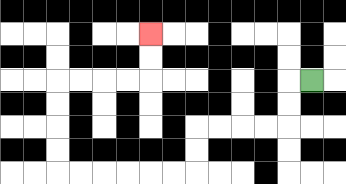{'start': '[13, 3]', 'end': '[6, 1]', 'path_directions': 'L,D,D,L,L,L,L,D,D,L,L,L,L,L,L,U,U,U,U,R,R,R,R,U,U', 'path_coordinates': '[[13, 3], [12, 3], [12, 4], [12, 5], [11, 5], [10, 5], [9, 5], [8, 5], [8, 6], [8, 7], [7, 7], [6, 7], [5, 7], [4, 7], [3, 7], [2, 7], [2, 6], [2, 5], [2, 4], [2, 3], [3, 3], [4, 3], [5, 3], [6, 3], [6, 2], [6, 1]]'}